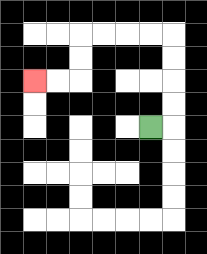{'start': '[6, 5]', 'end': '[1, 3]', 'path_directions': 'R,U,U,U,U,L,L,L,L,D,D,L,L', 'path_coordinates': '[[6, 5], [7, 5], [7, 4], [7, 3], [7, 2], [7, 1], [6, 1], [5, 1], [4, 1], [3, 1], [3, 2], [3, 3], [2, 3], [1, 3]]'}